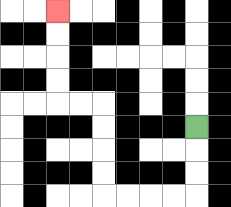{'start': '[8, 5]', 'end': '[2, 0]', 'path_directions': 'D,D,D,L,L,L,L,U,U,U,U,L,L,U,U,U,U', 'path_coordinates': '[[8, 5], [8, 6], [8, 7], [8, 8], [7, 8], [6, 8], [5, 8], [4, 8], [4, 7], [4, 6], [4, 5], [4, 4], [3, 4], [2, 4], [2, 3], [2, 2], [2, 1], [2, 0]]'}